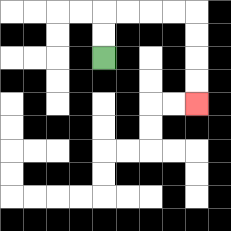{'start': '[4, 2]', 'end': '[8, 4]', 'path_directions': 'U,U,R,R,R,R,D,D,D,D', 'path_coordinates': '[[4, 2], [4, 1], [4, 0], [5, 0], [6, 0], [7, 0], [8, 0], [8, 1], [8, 2], [8, 3], [8, 4]]'}